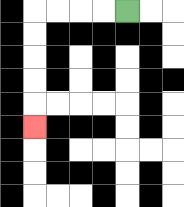{'start': '[5, 0]', 'end': '[1, 5]', 'path_directions': 'L,L,L,L,D,D,D,D,D', 'path_coordinates': '[[5, 0], [4, 0], [3, 0], [2, 0], [1, 0], [1, 1], [1, 2], [1, 3], [1, 4], [1, 5]]'}